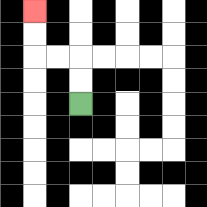{'start': '[3, 4]', 'end': '[1, 0]', 'path_directions': 'U,U,L,L,U,U', 'path_coordinates': '[[3, 4], [3, 3], [3, 2], [2, 2], [1, 2], [1, 1], [1, 0]]'}